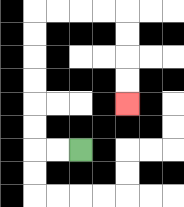{'start': '[3, 6]', 'end': '[5, 4]', 'path_directions': 'L,L,U,U,U,U,U,U,R,R,R,R,D,D,D,D', 'path_coordinates': '[[3, 6], [2, 6], [1, 6], [1, 5], [1, 4], [1, 3], [1, 2], [1, 1], [1, 0], [2, 0], [3, 0], [4, 0], [5, 0], [5, 1], [5, 2], [5, 3], [5, 4]]'}